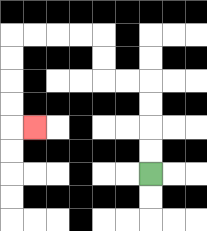{'start': '[6, 7]', 'end': '[1, 5]', 'path_directions': 'U,U,U,U,L,L,U,U,L,L,L,L,D,D,D,D,R', 'path_coordinates': '[[6, 7], [6, 6], [6, 5], [6, 4], [6, 3], [5, 3], [4, 3], [4, 2], [4, 1], [3, 1], [2, 1], [1, 1], [0, 1], [0, 2], [0, 3], [0, 4], [0, 5], [1, 5]]'}